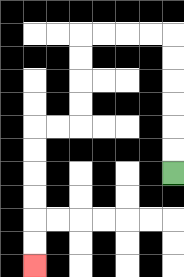{'start': '[7, 7]', 'end': '[1, 11]', 'path_directions': 'U,U,U,U,U,U,L,L,L,L,D,D,D,D,L,L,D,D,D,D,D,D', 'path_coordinates': '[[7, 7], [7, 6], [7, 5], [7, 4], [7, 3], [7, 2], [7, 1], [6, 1], [5, 1], [4, 1], [3, 1], [3, 2], [3, 3], [3, 4], [3, 5], [2, 5], [1, 5], [1, 6], [1, 7], [1, 8], [1, 9], [1, 10], [1, 11]]'}